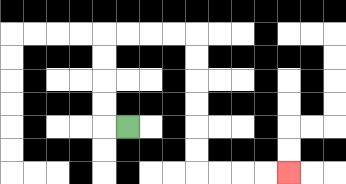{'start': '[5, 5]', 'end': '[12, 7]', 'path_directions': 'L,U,U,U,U,R,R,R,R,D,D,D,D,D,D,R,R,R,R', 'path_coordinates': '[[5, 5], [4, 5], [4, 4], [4, 3], [4, 2], [4, 1], [5, 1], [6, 1], [7, 1], [8, 1], [8, 2], [8, 3], [8, 4], [8, 5], [8, 6], [8, 7], [9, 7], [10, 7], [11, 7], [12, 7]]'}